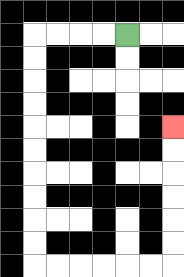{'start': '[5, 1]', 'end': '[7, 5]', 'path_directions': 'L,L,L,L,D,D,D,D,D,D,D,D,D,D,R,R,R,R,R,R,U,U,U,U,U,U', 'path_coordinates': '[[5, 1], [4, 1], [3, 1], [2, 1], [1, 1], [1, 2], [1, 3], [1, 4], [1, 5], [1, 6], [1, 7], [1, 8], [1, 9], [1, 10], [1, 11], [2, 11], [3, 11], [4, 11], [5, 11], [6, 11], [7, 11], [7, 10], [7, 9], [7, 8], [7, 7], [7, 6], [7, 5]]'}